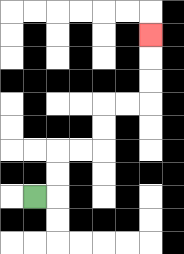{'start': '[1, 8]', 'end': '[6, 1]', 'path_directions': 'R,U,U,R,R,U,U,R,R,U,U,U', 'path_coordinates': '[[1, 8], [2, 8], [2, 7], [2, 6], [3, 6], [4, 6], [4, 5], [4, 4], [5, 4], [6, 4], [6, 3], [6, 2], [6, 1]]'}